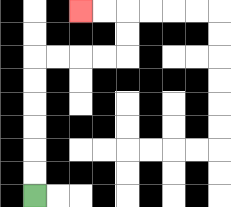{'start': '[1, 8]', 'end': '[3, 0]', 'path_directions': 'U,U,U,U,U,U,R,R,R,R,U,U,L,L', 'path_coordinates': '[[1, 8], [1, 7], [1, 6], [1, 5], [1, 4], [1, 3], [1, 2], [2, 2], [3, 2], [4, 2], [5, 2], [5, 1], [5, 0], [4, 0], [3, 0]]'}